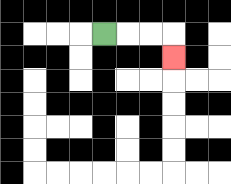{'start': '[4, 1]', 'end': '[7, 2]', 'path_directions': 'R,R,R,D', 'path_coordinates': '[[4, 1], [5, 1], [6, 1], [7, 1], [7, 2]]'}